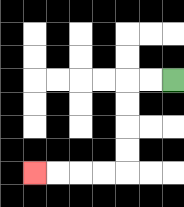{'start': '[7, 3]', 'end': '[1, 7]', 'path_directions': 'L,L,D,D,D,D,L,L,L,L', 'path_coordinates': '[[7, 3], [6, 3], [5, 3], [5, 4], [5, 5], [5, 6], [5, 7], [4, 7], [3, 7], [2, 7], [1, 7]]'}